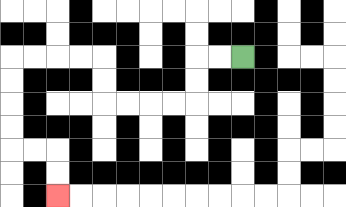{'start': '[10, 2]', 'end': '[2, 8]', 'path_directions': 'L,L,D,D,L,L,L,L,U,U,L,L,L,L,D,D,D,D,R,R,D,D', 'path_coordinates': '[[10, 2], [9, 2], [8, 2], [8, 3], [8, 4], [7, 4], [6, 4], [5, 4], [4, 4], [4, 3], [4, 2], [3, 2], [2, 2], [1, 2], [0, 2], [0, 3], [0, 4], [0, 5], [0, 6], [1, 6], [2, 6], [2, 7], [2, 8]]'}